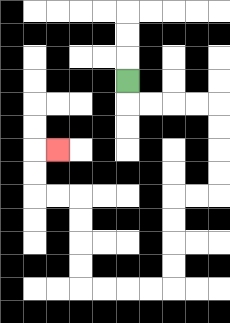{'start': '[5, 3]', 'end': '[2, 6]', 'path_directions': 'D,R,R,R,R,D,D,D,D,L,L,D,D,D,D,L,L,L,L,U,U,U,U,L,L,U,U,R', 'path_coordinates': '[[5, 3], [5, 4], [6, 4], [7, 4], [8, 4], [9, 4], [9, 5], [9, 6], [9, 7], [9, 8], [8, 8], [7, 8], [7, 9], [7, 10], [7, 11], [7, 12], [6, 12], [5, 12], [4, 12], [3, 12], [3, 11], [3, 10], [3, 9], [3, 8], [2, 8], [1, 8], [1, 7], [1, 6], [2, 6]]'}